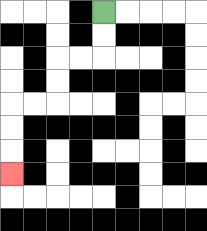{'start': '[4, 0]', 'end': '[0, 7]', 'path_directions': 'D,D,L,L,D,D,L,L,D,D,D', 'path_coordinates': '[[4, 0], [4, 1], [4, 2], [3, 2], [2, 2], [2, 3], [2, 4], [1, 4], [0, 4], [0, 5], [0, 6], [0, 7]]'}